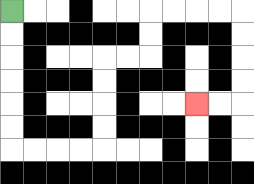{'start': '[0, 0]', 'end': '[8, 4]', 'path_directions': 'D,D,D,D,D,D,R,R,R,R,U,U,U,U,R,R,U,U,R,R,R,R,D,D,D,D,L,L', 'path_coordinates': '[[0, 0], [0, 1], [0, 2], [0, 3], [0, 4], [0, 5], [0, 6], [1, 6], [2, 6], [3, 6], [4, 6], [4, 5], [4, 4], [4, 3], [4, 2], [5, 2], [6, 2], [6, 1], [6, 0], [7, 0], [8, 0], [9, 0], [10, 0], [10, 1], [10, 2], [10, 3], [10, 4], [9, 4], [8, 4]]'}